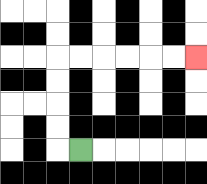{'start': '[3, 6]', 'end': '[8, 2]', 'path_directions': 'L,U,U,U,U,R,R,R,R,R,R', 'path_coordinates': '[[3, 6], [2, 6], [2, 5], [2, 4], [2, 3], [2, 2], [3, 2], [4, 2], [5, 2], [6, 2], [7, 2], [8, 2]]'}